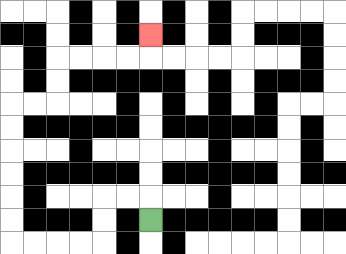{'start': '[6, 9]', 'end': '[6, 1]', 'path_directions': 'U,L,L,D,D,L,L,L,L,U,U,U,U,U,U,R,R,U,U,R,R,R,R,U', 'path_coordinates': '[[6, 9], [6, 8], [5, 8], [4, 8], [4, 9], [4, 10], [3, 10], [2, 10], [1, 10], [0, 10], [0, 9], [0, 8], [0, 7], [0, 6], [0, 5], [0, 4], [1, 4], [2, 4], [2, 3], [2, 2], [3, 2], [4, 2], [5, 2], [6, 2], [6, 1]]'}